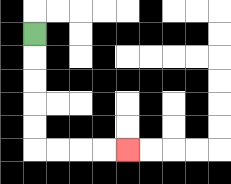{'start': '[1, 1]', 'end': '[5, 6]', 'path_directions': 'D,D,D,D,D,R,R,R,R', 'path_coordinates': '[[1, 1], [1, 2], [1, 3], [1, 4], [1, 5], [1, 6], [2, 6], [3, 6], [4, 6], [5, 6]]'}